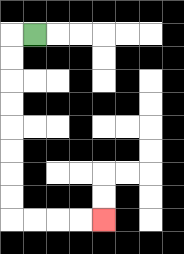{'start': '[1, 1]', 'end': '[4, 9]', 'path_directions': 'L,D,D,D,D,D,D,D,D,R,R,R,R', 'path_coordinates': '[[1, 1], [0, 1], [0, 2], [0, 3], [0, 4], [0, 5], [0, 6], [0, 7], [0, 8], [0, 9], [1, 9], [2, 9], [3, 9], [4, 9]]'}